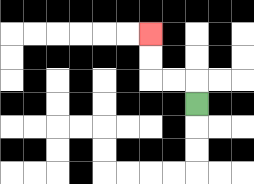{'start': '[8, 4]', 'end': '[6, 1]', 'path_directions': 'U,L,L,U,U', 'path_coordinates': '[[8, 4], [8, 3], [7, 3], [6, 3], [6, 2], [6, 1]]'}